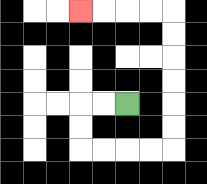{'start': '[5, 4]', 'end': '[3, 0]', 'path_directions': 'L,L,D,D,R,R,R,R,U,U,U,U,U,U,L,L,L,L', 'path_coordinates': '[[5, 4], [4, 4], [3, 4], [3, 5], [3, 6], [4, 6], [5, 6], [6, 6], [7, 6], [7, 5], [7, 4], [7, 3], [7, 2], [7, 1], [7, 0], [6, 0], [5, 0], [4, 0], [3, 0]]'}